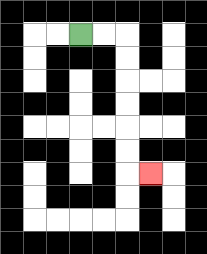{'start': '[3, 1]', 'end': '[6, 7]', 'path_directions': 'R,R,D,D,D,D,D,D,R', 'path_coordinates': '[[3, 1], [4, 1], [5, 1], [5, 2], [5, 3], [5, 4], [5, 5], [5, 6], [5, 7], [6, 7]]'}